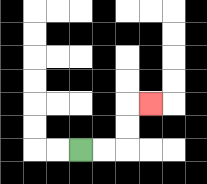{'start': '[3, 6]', 'end': '[6, 4]', 'path_directions': 'R,R,U,U,R', 'path_coordinates': '[[3, 6], [4, 6], [5, 6], [5, 5], [5, 4], [6, 4]]'}